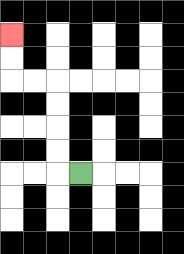{'start': '[3, 7]', 'end': '[0, 1]', 'path_directions': 'L,U,U,U,U,L,L,U,U', 'path_coordinates': '[[3, 7], [2, 7], [2, 6], [2, 5], [2, 4], [2, 3], [1, 3], [0, 3], [0, 2], [0, 1]]'}